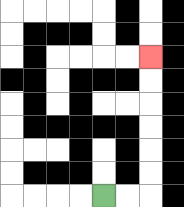{'start': '[4, 8]', 'end': '[6, 2]', 'path_directions': 'R,R,U,U,U,U,U,U', 'path_coordinates': '[[4, 8], [5, 8], [6, 8], [6, 7], [6, 6], [6, 5], [6, 4], [6, 3], [6, 2]]'}